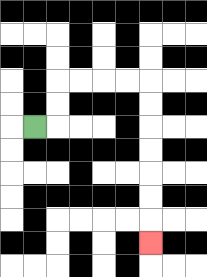{'start': '[1, 5]', 'end': '[6, 10]', 'path_directions': 'R,U,U,R,R,R,R,D,D,D,D,D,D,D', 'path_coordinates': '[[1, 5], [2, 5], [2, 4], [2, 3], [3, 3], [4, 3], [5, 3], [6, 3], [6, 4], [6, 5], [6, 6], [6, 7], [6, 8], [6, 9], [6, 10]]'}